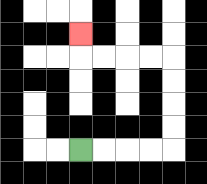{'start': '[3, 6]', 'end': '[3, 1]', 'path_directions': 'R,R,R,R,U,U,U,U,L,L,L,L,U', 'path_coordinates': '[[3, 6], [4, 6], [5, 6], [6, 6], [7, 6], [7, 5], [7, 4], [7, 3], [7, 2], [6, 2], [5, 2], [4, 2], [3, 2], [3, 1]]'}